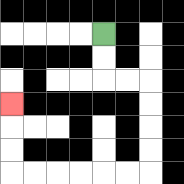{'start': '[4, 1]', 'end': '[0, 4]', 'path_directions': 'D,D,R,R,D,D,D,D,L,L,L,L,L,L,U,U,U', 'path_coordinates': '[[4, 1], [4, 2], [4, 3], [5, 3], [6, 3], [6, 4], [6, 5], [6, 6], [6, 7], [5, 7], [4, 7], [3, 7], [2, 7], [1, 7], [0, 7], [0, 6], [0, 5], [0, 4]]'}